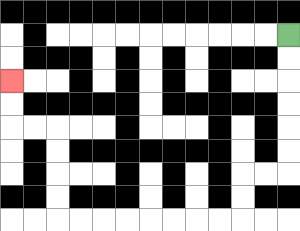{'start': '[12, 1]', 'end': '[0, 3]', 'path_directions': 'D,D,D,D,D,D,L,L,D,D,L,L,L,L,L,L,L,L,U,U,U,U,L,L,U,U', 'path_coordinates': '[[12, 1], [12, 2], [12, 3], [12, 4], [12, 5], [12, 6], [12, 7], [11, 7], [10, 7], [10, 8], [10, 9], [9, 9], [8, 9], [7, 9], [6, 9], [5, 9], [4, 9], [3, 9], [2, 9], [2, 8], [2, 7], [2, 6], [2, 5], [1, 5], [0, 5], [0, 4], [0, 3]]'}